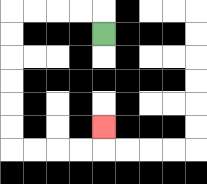{'start': '[4, 1]', 'end': '[4, 5]', 'path_directions': 'U,L,L,L,L,D,D,D,D,D,D,R,R,R,R,U', 'path_coordinates': '[[4, 1], [4, 0], [3, 0], [2, 0], [1, 0], [0, 0], [0, 1], [0, 2], [0, 3], [0, 4], [0, 5], [0, 6], [1, 6], [2, 6], [3, 6], [4, 6], [4, 5]]'}